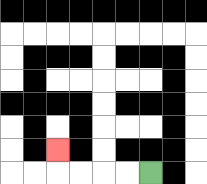{'start': '[6, 7]', 'end': '[2, 6]', 'path_directions': 'L,L,L,L,U', 'path_coordinates': '[[6, 7], [5, 7], [4, 7], [3, 7], [2, 7], [2, 6]]'}